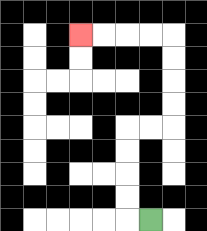{'start': '[6, 9]', 'end': '[3, 1]', 'path_directions': 'L,U,U,U,U,R,R,U,U,U,U,L,L,L,L', 'path_coordinates': '[[6, 9], [5, 9], [5, 8], [5, 7], [5, 6], [5, 5], [6, 5], [7, 5], [7, 4], [7, 3], [7, 2], [7, 1], [6, 1], [5, 1], [4, 1], [3, 1]]'}